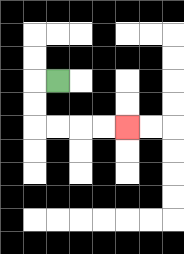{'start': '[2, 3]', 'end': '[5, 5]', 'path_directions': 'L,D,D,R,R,R,R', 'path_coordinates': '[[2, 3], [1, 3], [1, 4], [1, 5], [2, 5], [3, 5], [4, 5], [5, 5]]'}